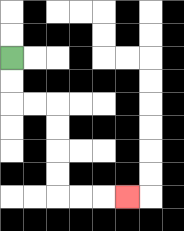{'start': '[0, 2]', 'end': '[5, 8]', 'path_directions': 'D,D,R,R,D,D,D,D,R,R,R', 'path_coordinates': '[[0, 2], [0, 3], [0, 4], [1, 4], [2, 4], [2, 5], [2, 6], [2, 7], [2, 8], [3, 8], [4, 8], [5, 8]]'}